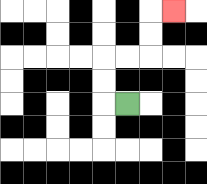{'start': '[5, 4]', 'end': '[7, 0]', 'path_directions': 'L,U,U,R,R,U,U,R', 'path_coordinates': '[[5, 4], [4, 4], [4, 3], [4, 2], [5, 2], [6, 2], [6, 1], [6, 0], [7, 0]]'}